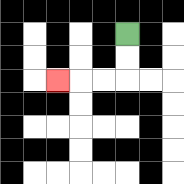{'start': '[5, 1]', 'end': '[2, 3]', 'path_directions': 'D,D,L,L,L', 'path_coordinates': '[[5, 1], [5, 2], [5, 3], [4, 3], [3, 3], [2, 3]]'}